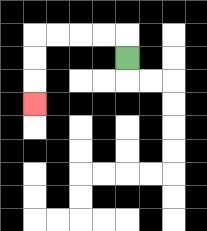{'start': '[5, 2]', 'end': '[1, 4]', 'path_directions': 'U,L,L,L,L,D,D,D', 'path_coordinates': '[[5, 2], [5, 1], [4, 1], [3, 1], [2, 1], [1, 1], [1, 2], [1, 3], [1, 4]]'}